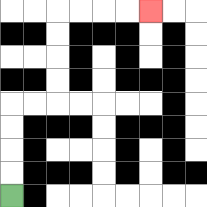{'start': '[0, 8]', 'end': '[6, 0]', 'path_directions': 'U,U,U,U,R,R,U,U,U,U,R,R,R,R', 'path_coordinates': '[[0, 8], [0, 7], [0, 6], [0, 5], [0, 4], [1, 4], [2, 4], [2, 3], [2, 2], [2, 1], [2, 0], [3, 0], [4, 0], [5, 0], [6, 0]]'}